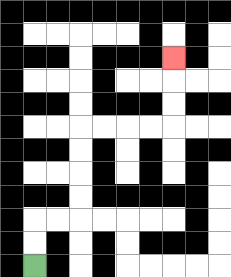{'start': '[1, 11]', 'end': '[7, 2]', 'path_directions': 'U,U,R,R,U,U,U,U,R,R,R,R,U,U,U', 'path_coordinates': '[[1, 11], [1, 10], [1, 9], [2, 9], [3, 9], [3, 8], [3, 7], [3, 6], [3, 5], [4, 5], [5, 5], [6, 5], [7, 5], [7, 4], [7, 3], [7, 2]]'}